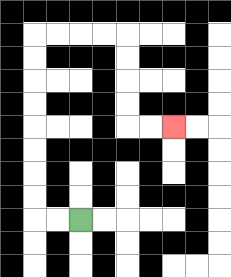{'start': '[3, 9]', 'end': '[7, 5]', 'path_directions': 'L,L,U,U,U,U,U,U,U,U,R,R,R,R,D,D,D,D,R,R', 'path_coordinates': '[[3, 9], [2, 9], [1, 9], [1, 8], [1, 7], [1, 6], [1, 5], [1, 4], [1, 3], [1, 2], [1, 1], [2, 1], [3, 1], [4, 1], [5, 1], [5, 2], [5, 3], [5, 4], [5, 5], [6, 5], [7, 5]]'}